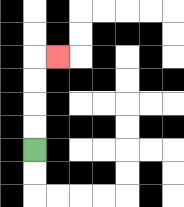{'start': '[1, 6]', 'end': '[2, 2]', 'path_directions': 'U,U,U,U,R', 'path_coordinates': '[[1, 6], [1, 5], [1, 4], [1, 3], [1, 2], [2, 2]]'}